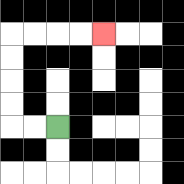{'start': '[2, 5]', 'end': '[4, 1]', 'path_directions': 'L,L,U,U,U,U,R,R,R,R', 'path_coordinates': '[[2, 5], [1, 5], [0, 5], [0, 4], [0, 3], [0, 2], [0, 1], [1, 1], [2, 1], [3, 1], [4, 1]]'}